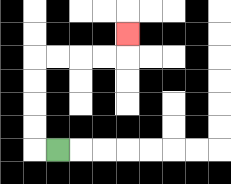{'start': '[2, 6]', 'end': '[5, 1]', 'path_directions': 'L,U,U,U,U,R,R,R,R,U', 'path_coordinates': '[[2, 6], [1, 6], [1, 5], [1, 4], [1, 3], [1, 2], [2, 2], [3, 2], [4, 2], [5, 2], [5, 1]]'}